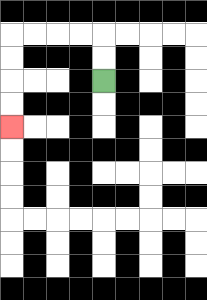{'start': '[4, 3]', 'end': '[0, 5]', 'path_directions': 'U,U,L,L,L,L,D,D,D,D', 'path_coordinates': '[[4, 3], [4, 2], [4, 1], [3, 1], [2, 1], [1, 1], [0, 1], [0, 2], [0, 3], [0, 4], [0, 5]]'}